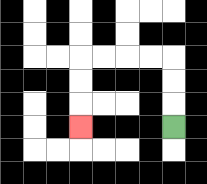{'start': '[7, 5]', 'end': '[3, 5]', 'path_directions': 'U,U,U,L,L,L,L,D,D,D', 'path_coordinates': '[[7, 5], [7, 4], [7, 3], [7, 2], [6, 2], [5, 2], [4, 2], [3, 2], [3, 3], [3, 4], [3, 5]]'}